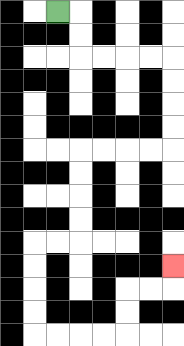{'start': '[2, 0]', 'end': '[7, 11]', 'path_directions': 'R,D,D,R,R,R,R,D,D,D,D,L,L,L,L,D,D,D,D,L,L,D,D,D,D,R,R,R,R,U,U,R,R,U', 'path_coordinates': '[[2, 0], [3, 0], [3, 1], [3, 2], [4, 2], [5, 2], [6, 2], [7, 2], [7, 3], [7, 4], [7, 5], [7, 6], [6, 6], [5, 6], [4, 6], [3, 6], [3, 7], [3, 8], [3, 9], [3, 10], [2, 10], [1, 10], [1, 11], [1, 12], [1, 13], [1, 14], [2, 14], [3, 14], [4, 14], [5, 14], [5, 13], [5, 12], [6, 12], [7, 12], [7, 11]]'}